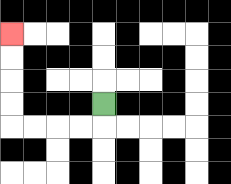{'start': '[4, 4]', 'end': '[0, 1]', 'path_directions': 'D,L,L,L,L,U,U,U,U', 'path_coordinates': '[[4, 4], [4, 5], [3, 5], [2, 5], [1, 5], [0, 5], [0, 4], [0, 3], [0, 2], [0, 1]]'}